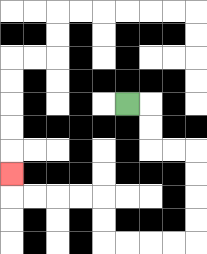{'start': '[5, 4]', 'end': '[0, 7]', 'path_directions': 'R,D,D,R,R,D,D,D,D,L,L,L,L,U,U,L,L,L,L,U', 'path_coordinates': '[[5, 4], [6, 4], [6, 5], [6, 6], [7, 6], [8, 6], [8, 7], [8, 8], [8, 9], [8, 10], [7, 10], [6, 10], [5, 10], [4, 10], [4, 9], [4, 8], [3, 8], [2, 8], [1, 8], [0, 8], [0, 7]]'}